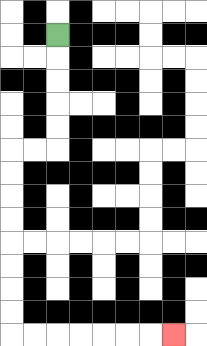{'start': '[2, 1]', 'end': '[7, 14]', 'path_directions': 'D,D,D,D,D,L,L,D,D,D,D,D,D,D,D,R,R,R,R,R,R,R', 'path_coordinates': '[[2, 1], [2, 2], [2, 3], [2, 4], [2, 5], [2, 6], [1, 6], [0, 6], [0, 7], [0, 8], [0, 9], [0, 10], [0, 11], [0, 12], [0, 13], [0, 14], [1, 14], [2, 14], [3, 14], [4, 14], [5, 14], [6, 14], [7, 14]]'}